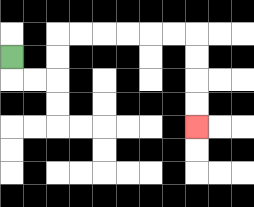{'start': '[0, 2]', 'end': '[8, 5]', 'path_directions': 'D,R,R,U,U,R,R,R,R,R,R,D,D,D,D', 'path_coordinates': '[[0, 2], [0, 3], [1, 3], [2, 3], [2, 2], [2, 1], [3, 1], [4, 1], [5, 1], [6, 1], [7, 1], [8, 1], [8, 2], [8, 3], [8, 4], [8, 5]]'}